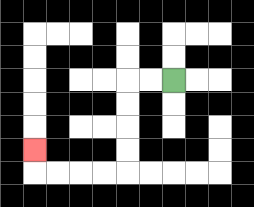{'start': '[7, 3]', 'end': '[1, 6]', 'path_directions': 'L,L,D,D,D,D,L,L,L,L,U', 'path_coordinates': '[[7, 3], [6, 3], [5, 3], [5, 4], [5, 5], [5, 6], [5, 7], [4, 7], [3, 7], [2, 7], [1, 7], [1, 6]]'}